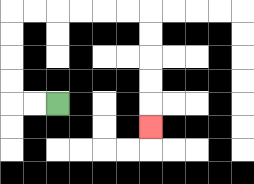{'start': '[2, 4]', 'end': '[6, 5]', 'path_directions': 'L,L,U,U,U,U,R,R,R,R,R,R,D,D,D,D,D', 'path_coordinates': '[[2, 4], [1, 4], [0, 4], [0, 3], [0, 2], [0, 1], [0, 0], [1, 0], [2, 0], [3, 0], [4, 0], [5, 0], [6, 0], [6, 1], [6, 2], [6, 3], [6, 4], [6, 5]]'}